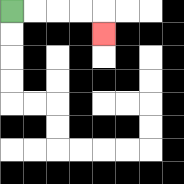{'start': '[0, 0]', 'end': '[4, 1]', 'path_directions': 'R,R,R,R,D', 'path_coordinates': '[[0, 0], [1, 0], [2, 0], [3, 0], [4, 0], [4, 1]]'}